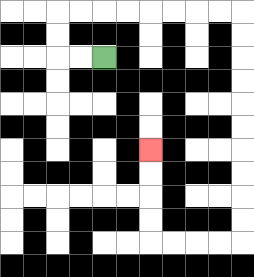{'start': '[4, 2]', 'end': '[6, 6]', 'path_directions': 'L,L,U,U,R,R,R,R,R,R,R,R,D,D,D,D,D,D,D,D,D,D,L,L,L,L,U,U,U,U', 'path_coordinates': '[[4, 2], [3, 2], [2, 2], [2, 1], [2, 0], [3, 0], [4, 0], [5, 0], [6, 0], [7, 0], [8, 0], [9, 0], [10, 0], [10, 1], [10, 2], [10, 3], [10, 4], [10, 5], [10, 6], [10, 7], [10, 8], [10, 9], [10, 10], [9, 10], [8, 10], [7, 10], [6, 10], [6, 9], [6, 8], [6, 7], [6, 6]]'}